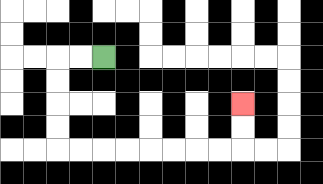{'start': '[4, 2]', 'end': '[10, 4]', 'path_directions': 'L,L,D,D,D,D,R,R,R,R,R,R,R,R,U,U', 'path_coordinates': '[[4, 2], [3, 2], [2, 2], [2, 3], [2, 4], [2, 5], [2, 6], [3, 6], [4, 6], [5, 6], [6, 6], [7, 6], [8, 6], [9, 6], [10, 6], [10, 5], [10, 4]]'}